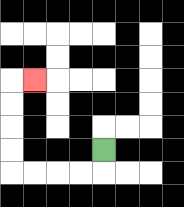{'start': '[4, 6]', 'end': '[1, 3]', 'path_directions': 'D,L,L,L,L,U,U,U,U,R', 'path_coordinates': '[[4, 6], [4, 7], [3, 7], [2, 7], [1, 7], [0, 7], [0, 6], [0, 5], [0, 4], [0, 3], [1, 3]]'}